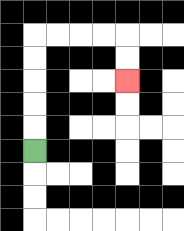{'start': '[1, 6]', 'end': '[5, 3]', 'path_directions': 'U,U,U,U,U,R,R,R,R,D,D', 'path_coordinates': '[[1, 6], [1, 5], [1, 4], [1, 3], [1, 2], [1, 1], [2, 1], [3, 1], [4, 1], [5, 1], [5, 2], [5, 3]]'}